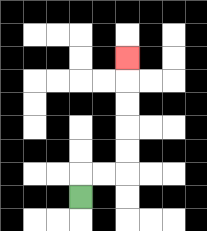{'start': '[3, 8]', 'end': '[5, 2]', 'path_directions': 'U,R,R,U,U,U,U,U', 'path_coordinates': '[[3, 8], [3, 7], [4, 7], [5, 7], [5, 6], [5, 5], [5, 4], [5, 3], [5, 2]]'}